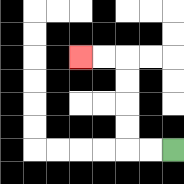{'start': '[7, 6]', 'end': '[3, 2]', 'path_directions': 'L,L,U,U,U,U,L,L', 'path_coordinates': '[[7, 6], [6, 6], [5, 6], [5, 5], [5, 4], [5, 3], [5, 2], [4, 2], [3, 2]]'}